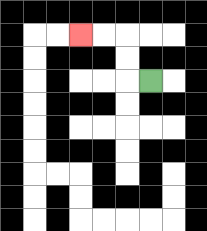{'start': '[6, 3]', 'end': '[3, 1]', 'path_directions': 'L,U,U,L,L', 'path_coordinates': '[[6, 3], [5, 3], [5, 2], [5, 1], [4, 1], [3, 1]]'}